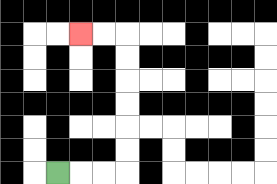{'start': '[2, 7]', 'end': '[3, 1]', 'path_directions': 'R,R,R,U,U,U,U,U,U,L,L', 'path_coordinates': '[[2, 7], [3, 7], [4, 7], [5, 7], [5, 6], [5, 5], [5, 4], [5, 3], [5, 2], [5, 1], [4, 1], [3, 1]]'}